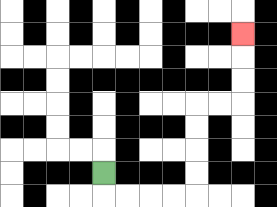{'start': '[4, 7]', 'end': '[10, 1]', 'path_directions': 'D,R,R,R,R,U,U,U,U,R,R,U,U,U', 'path_coordinates': '[[4, 7], [4, 8], [5, 8], [6, 8], [7, 8], [8, 8], [8, 7], [8, 6], [8, 5], [8, 4], [9, 4], [10, 4], [10, 3], [10, 2], [10, 1]]'}